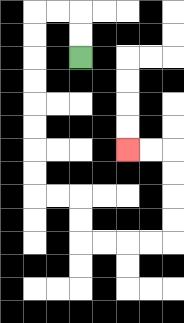{'start': '[3, 2]', 'end': '[5, 6]', 'path_directions': 'U,U,L,L,D,D,D,D,D,D,D,D,R,R,D,D,R,R,R,R,U,U,U,U,L,L', 'path_coordinates': '[[3, 2], [3, 1], [3, 0], [2, 0], [1, 0], [1, 1], [1, 2], [1, 3], [1, 4], [1, 5], [1, 6], [1, 7], [1, 8], [2, 8], [3, 8], [3, 9], [3, 10], [4, 10], [5, 10], [6, 10], [7, 10], [7, 9], [7, 8], [7, 7], [7, 6], [6, 6], [5, 6]]'}